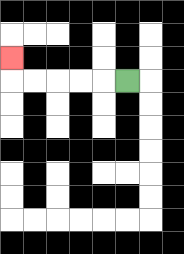{'start': '[5, 3]', 'end': '[0, 2]', 'path_directions': 'L,L,L,L,L,U', 'path_coordinates': '[[5, 3], [4, 3], [3, 3], [2, 3], [1, 3], [0, 3], [0, 2]]'}